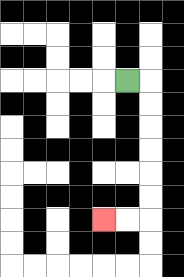{'start': '[5, 3]', 'end': '[4, 9]', 'path_directions': 'R,D,D,D,D,D,D,L,L', 'path_coordinates': '[[5, 3], [6, 3], [6, 4], [6, 5], [6, 6], [6, 7], [6, 8], [6, 9], [5, 9], [4, 9]]'}